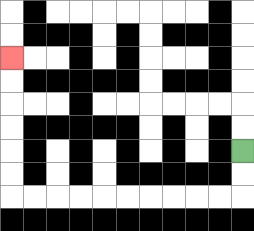{'start': '[10, 6]', 'end': '[0, 2]', 'path_directions': 'D,D,L,L,L,L,L,L,L,L,L,L,U,U,U,U,U,U', 'path_coordinates': '[[10, 6], [10, 7], [10, 8], [9, 8], [8, 8], [7, 8], [6, 8], [5, 8], [4, 8], [3, 8], [2, 8], [1, 8], [0, 8], [0, 7], [0, 6], [0, 5], [0, 4], [0, 3], [0, 2]]'}